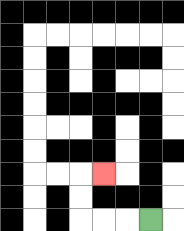{'start': '[6, 9]', 'end': '[4, 7]', 'path_directions': 'L,L,L,U,U,R', 'path_coordinates': '[[6, 9], [5, 9], [4, 9], [3, 9], [3, 8], [3, 7], [4, 7]]'}